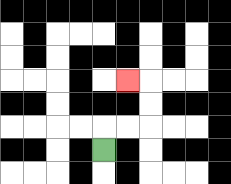{'start': '[4, 6]', 'end': '[5, 3]', 'path_directions': 'U,R,R,U,U,L', 'path_coordinates': '[[4, 6], [4, 5], [5, 5], [6, 5], [6, 4], [6, 3], [5, 3]]'}